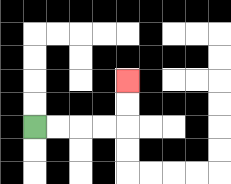{'start': '[1, 5]', 'end': '[5, 3]', 'path_directions': 'R,R,R,R,U,U', 'path_coordinates': '[[1, 5], [2, 5], [3, 5], [4, 5], [5, 5], [5, 4], [5, 3]]'}